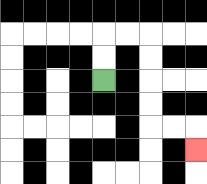{'start': '[4, 3]', 'end': '[8, 6]', 'path_directions': 'U,U,R,R,D,D,D,D,R,R,D', 'path_coordinates': '[[4, 3], [4, 2], [4, 1], [5, 1], [6, 1], [6, 2], [6, 3], [6, 4], [6, 5], [7, 5], [8, 5], [8, 6]]'}